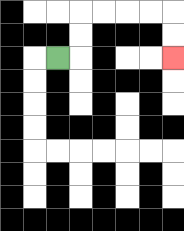{'start': '[2, 2]', 'end': '[7, 2]', 'path_directions': 'R,U,U,R,R,R,R,D,D', 'path_coordinates': '[[2, 2], [3, 2], [3, 1], [3, 0], [4, 0], [5, 0], [6, 0], [7, 0], [7, 1], [7, 2]]'}